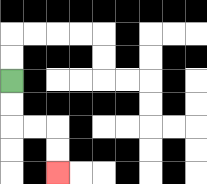{'start': '[0, 3]', 'end': '[2, 7]', 'path_directions': 'D,D,R,R,D,D', 'path_coordinates': '[[0, 3], [0, 4], [0, 5], [1, 5], [2, 5], [2, 6], [2, 7]]'}